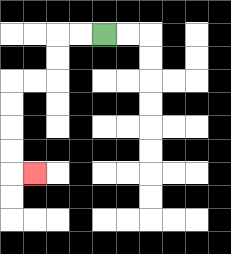{'start': '[4, 1]', 'end': '[1, 7]', 'path_directions': 'L,L,D,D,L,L,D,D,D,D,R', 'path_coordinates': '[[4, 1], [3, 1], [2, 1], [2, 2], [2, 3], [1, 3], [0, 3], [0, 4], [0, 5], [0, 6], [0, 7], [1, 7]]'}